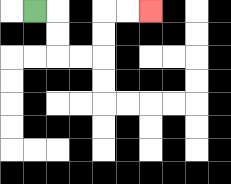{'start': '[1, 0]', 'end': '[6, 0]', 'path_directions': 'R,D,D,R,R,U,U,R,R', 'path_coordinates': '[[1, 0], [2, 0], [2, 1], [2, 2], [3, 2], [4, 2], [4, 1], [4, 0], [5, 0], [6, 0]]'}